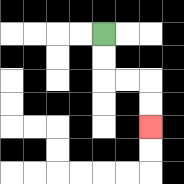{'start': '[4, 1]', 'end': '[6, 5]', 'path_directions': 'D,D,R,R,D,D', 'path_coordinates': '[[4, 1], [4, 2], [4, 3], [5, 3], [6, 3], [6, 4], [6, 5]]'}